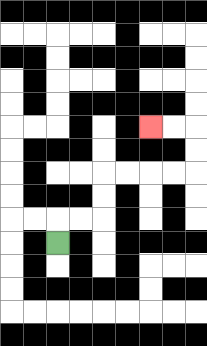{'start': '[2, 10]', 'end': '[6, 5]', 'path_directions': 'U,R,R,U,U,R,R,R,R,U,U,L,L', 'path_coordinates': '[[2, 10], [2, 9], [3, 9], [4, 9], [4, 8], [4, 7], [5, 7], [6, 7], [7, 7], [8, 7], [8, 6], [8, 5], [7, 5], [6, 5]]'}